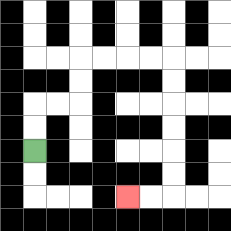{'start': '[1, 6]', 'end': '[5, 8]', 'path_directions': 'U,U,R,R,U,U,R,R,R,R,D,D,D,D,D,D,L,L', 'path_coordinates': '[[1, 6], [1, 5], [1, 4], [2, 4], [3, 4], [3, 3], [3, 2], [4, 2], [5, 2], [6, 2], [7, 2], [7, 3], [7, 4], [7, 5], [7, 6], [7, 7], [7, 8], [6, 8], [5, 8]]'}